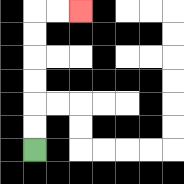{'start': '[1, 6]', 'end': '[3, 0]', 'path_directions': 'U,U,U,U,U,U,R,R', 'path_coordinates': '[[1, 6], [1, 5], [1, 4], [1, 3], [1, 2], [1, 1], [1, 0], [2, 0], [3, 0]]'}